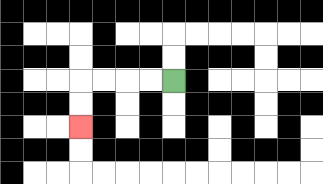{'start': '[7, 3]', 'end': '[3, 5]', 'path_directions': 'L,L,L,L,D,D', 'path_coordinates': '[[7, 3], [6, 3], [5, 3], [4, 3], [3, 3], [3, 4], [3, 5]]'}